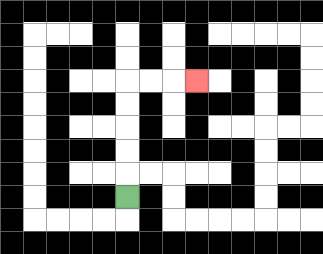{'start': '[5, 8]', 'end': '[8, 3]', 'path_directions': 'U,U,U,U,U,R,R,R', 'path_coordinates': '[[5, 8], [5, 7], [5, 6], [5, 5], [5, 4], [5, 3], [6, 3], [7, 3], [8, 3]]'}